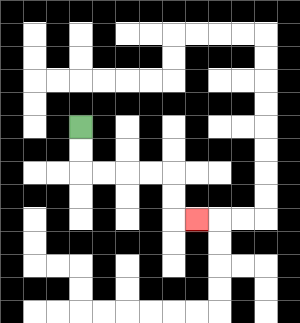{'start': '[3, 5]', 'end': '[8, 9]', 'path_directions': 'D,D,R,R,R,R,D,D,R', 'path_coordinates': '[[3, 5], [3, 6], [3, 7], [4, 7], [5, 7], [6, 7], [7, 7], [7, 8], [7, 9], [8, 9]]'}